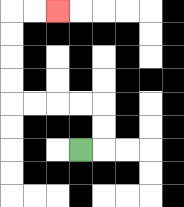{'start': '[3, 6]', 'end': '[2, 0]', 'path_directions': 'R,U,U,L,L,L,L,U,U,U,U,R,R', 'path_coordinates': '[[3, 6], [4, 6], [4, 5], [4, 4], [3, 4], [2, 4], [1, 4], [0, 4], [0, 3], [0, 2], [0, 1], [0, 0], [1, 0], [2, 0]]'}